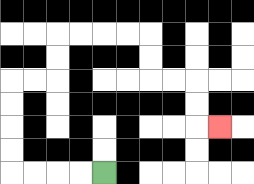{'start': '[4, 7]', 'end': '[9, 5]', 'path_directions': 'L,L,L,L,U,U,U,U,R,R,U,U,R,R,R,R,D,D,R,R,D,D,R', 'path_coordinates': '[[4, 7], [3, 7], [2, 7], [1, 7], [0, 7], [0, 6], [0, 5], [0, 4], [0, 3], [1, 3], [2, 3], [2, 2], [2, 1], [3, 1], [4, 1], [5, 1], [6, 1], [6, 2], [6, 3], [7, 3], [8, 3], [8, 4], [8, 5], [9, 5]]'}